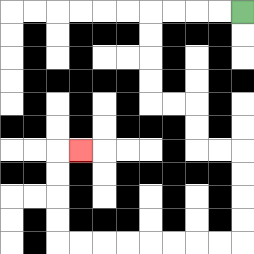{'start': '[10, 0]', 'end': '[3, 6]', 'path_directions': 'L,L,L,L,D,D,D,D,R,R,D,D,R,R,D,D,D,D,L,L,L,L,L,L,L,L,U,U,U,U,R', 'path_coordinates': '[[10, 0], [9, 0], [8, 0], [7, 0], [6, 0], [6, 1], [6, 2], [6, 3], [6, 4], [7, 4], [8, 4], [8, 5], [8, 6], [9, 6], [10, 6], [10, 7], [10, 8], [10, 9], [10, 10], [9, 10], [8, 10], [7, 10], [6, 10], [5, 10], [4, 10], [3, 10], [2, 10], [2, 9], [2, 8], [2, 7], [2, 6], [3, 6]]'}